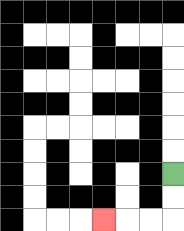{'start': '[7, 7]', 'end': '[4, 9]', 'path_directions': 'D,D,L,L,L', 'path_coordinates': '[[7, 7], [7, 8], [7, 9], [6, 9], [5, 9], [4, 9]]'}